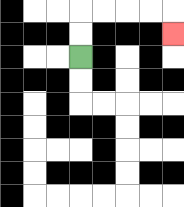{'start': '[3, 2]', 'end': '[7, 1]', 'path_directions': 'U,U,R,R,R,R,D', 'path_coordinates': '[[3, 2], [3, 1], [3, 0], [4, 0], [5, 0], [6, 0], [7, 0], [7, 1]]'}